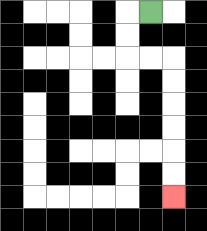{'start': '[6, 0]', 'end': '[7, 8]', 'path_directions': 'L,D,D,R,R,D,D,D,D,D,D', 'path_coordinates': '[[6, 0], [5, 0], [5, 1], [5, 2], [6, 2], [7, 2], [7, 3], [7, 4], [7, 5], [7, 6], [7, 7], [7, 8]]'}